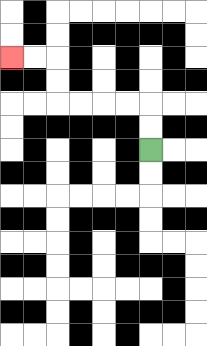{'start': '[6, 6]', 'end': '[0, 2]', 'path_directions': 'U,U,L,L,L,L,U,U,L,L', 'path_coordinates': '[[6, 6], [6, 5], [6, 4], [5, 4], [4, 4], [3, 4], [2, 4], [2, 3], [2, 2], [1, 2], [0, 2]]'}